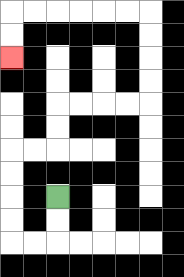{'start': '[2, 8]', 'end': '[0, 2]', 'path_directions': 'D,D,L,L,U,U,U,U,R,R,U,U,R,R,R,R,U,U,U,U,L,L,L,L,L,L,D,D', 'path_coordinates': '[[2, 8], [2, 9], [2, 10], [1, 10], [0, 10], [0, 9], [0, 8], [0, 7], [0, 6], [1, 6], [2, 6], [2, 5], [2, 4], [3, 4], [4, 4], [5, 4], [6, 4], [6, 3], [6, 2], [6, 1], [6, 0], [5, 0], [4, 0], [3, 0], [2, 0], [1, 0], [0, 0], [0, 1], [0, 2]]'}